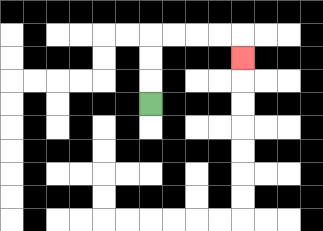{'start': '[6, 4]', 'end': '[10, 2]', 'path_directions': 'U,U,U,R,R,R,R,D', 'path_coordinates': '[[6, 4], [6, 3], [6, 2], [6, 1], [7, 1], [8, 1], [9, 1], [10, 1], [10, 2]]'}